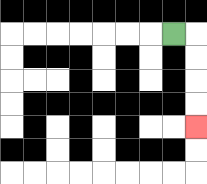{'start': '[7, 1]', 'end': '[8, 5]', 'path_directions': 'R,D,D,D,D', 'path_coordinates': '[[7, 1], [8, 1], [8, 2], [8, 3], [8, 4], [8, 5]]'}